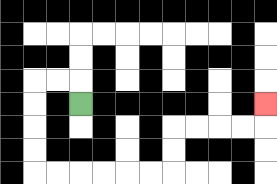{'start': '[3, 4]', 'end': '[11, 4]', 'path_directions': 'U,L,L,D,D,D,D,R,R,R,R,R,R,U,U,R,R,R,R,U', 'path_coordinates': '[[3, 4], [3, 3], [2, 3], [1, 3], [1, 4], [1, 5], [1, 6], [1, 7], [2, 7], [3, 7], [4, 7], [5, 7], [6, 7], [7, 7], [7, 6], [7, 5], [8, 5], [9, 5], [10, 5], [11, 5], [11, 4]]'}